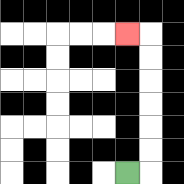{'start': '[5, 7]', 'end': '[5, 1]', 'path_directions': 'R,U,U,U,U,U,U,L', 'path_coordinates': '[[5, 7], [6, 7], [6, 6], [6, 5], [6, 4], [6, 3], [6, 2], [6, 1], [5, 1]]'}